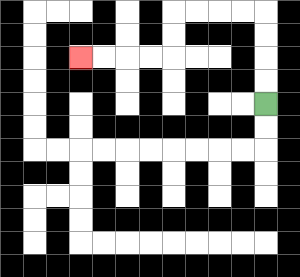{'start': '[11, 4]', 'end': '[3, 2]', 'path_directions': 'U,U,U,U,L,L,L,L,D,D,L,L,L,L', 'path_coordinates': '[[11, 4], [11, 3], [11, 2], [11, 1], [11, 0], [10, 0], [9, 0], [8, 0], [7, 0], [7, 1], [7, 2], [6, 2], [5, 2], [4, 2], [3, 2]]'}